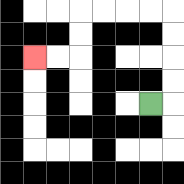{'start': '[6, 4]', 'end': '[1, 2]', 'path_directions': 'R,U,U,U,U,L,L,L,L,D,D,L,L', 'path_coordinates': '[[6, 4], [7, 4], [7, 3], [7, 2], [7, 1], [7, 0], [6, 0], [5, 0], [4, 0], [3, 0], [3, 1], [3, 2], [2, 2], [1, 2]]'}